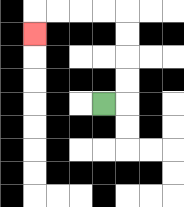{'start': '[4, 4]', 'end': '[1, 1]', 'path_directions': 'R,U,U,U,U,L,L,L,L,D', 'path_coordinates': '[[4, 4], [5, 4], [5, 3], [5, 2], [5, 1], [5, 0], [4, 0], [3, 0], [2, 0], [1, 0], [1, 1]]'}